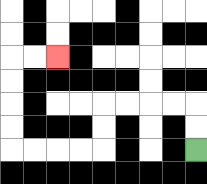{'start': '[8, 6]', 'end': '[2, 2]', 'path_directions': 'U,U,L,L,L,L,D,D,L,L,L,L,U,U,U,U,R,R', 'path_coordinates': '[[8, 6], [8, 5], [8, 4], [7, 4], [6, 4], [5, 4], [4, 4], [4, 5], [4, 6], [3, 6], [2, 6], [1, 6], [0, 6], [0, 5], [0, 4], [0, 3], [0, 2], [1, 2], [2, 2]]'}